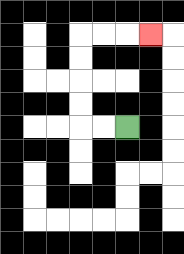{'start': '[5, 5]', 'end': '[6, 1]', 'path_directions': 'L,L,U,U,U,U,R,R,R', 'path_coordinates': '[[5, 5], [4, 5], [3, 5], [3, 4], [3, 3], [3, 2], [3, 1], [4, 1], [5, 1], [6, 1]]'}